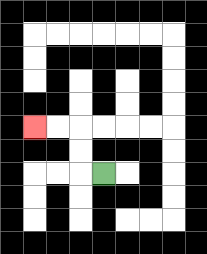{'start': '[4, 7]', 'end': '[1, 5]', 'path_directions': 'L,U,U,L,L', 'path_coordinates': '[[4, 7], [3, 7], [3, 6], [3, 5], [2, 5], [1, 5]]'}